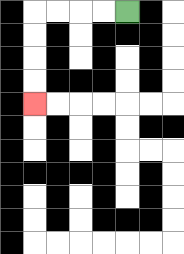{'start': '[5, 0]', 'end': '[1, 4]', 'path_directions': 'L,L,L,L,D,D,D,D', 'path_coordinates': '[[5, 0], [4, 0], [3, 0], [2, 0], [1, 0], [1, 1], [1, 2], [1, 3], [1, 4]]'}